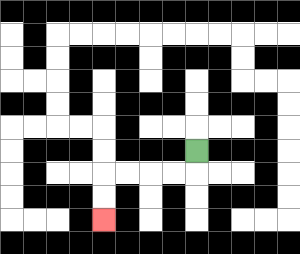{'start': '[8, 6]', 'end': '[4, 9]', 'path_directions': 'D,L,L,L,L,D,D', 'path_coordinates': '[[8, 6], [8, 7], [7, 7], [6, 7], [5, 7], [4, 7], [4, 8], [4, 9]]'}